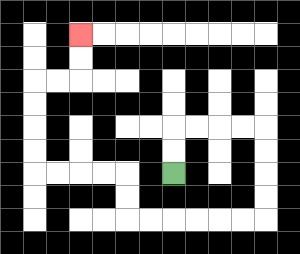{'start': '[7, 7]', 'end': '[3, 1]', 'path_directions': 'U,U,R,R,R,R,D,D,D,D,L,L,L,L,L,L,U,U,L,L,L,L,U,U,U,U,R,R,U,U', 'path_coordinates': '[[7, 7], [7, 6], [7, 5], [8, 5], [9, 5], [10, 5], [11, 5], [11, 6], [11, 7], [11, 8], [11, 9], [10, 9], [9, 9], [8, 9], [7, 9], [6, 9], [5, 9], [5, 8], [5, 7], [4, 7], [3, 7], [2, 7], [1, 7], [1, 6], [1, 5], [1, 4], [1, 3], [2, 3], [3, 3], [3, 2], [3, 1]]'}